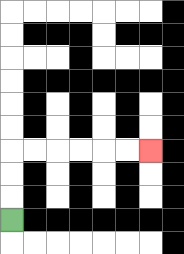{'start': '[0, 9]', 'end': '[6, 6]', 'path_directions': 'U,U,U,R,R,R,R,R,R', 'path_coordinates': '[[0, 9], [0, 8], [0, 7], [0, 6], [1, 6], [2, 6], [3, 6], [4, 6], [5, 6], [6, 6]]'}